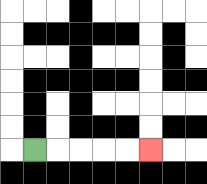{'start': '[1, 6]', 'end': '[6, 6]', 'path_directions': 'R,R,R,R,R', 'path_coordinates': '[[1, 6], [2, 6], [3, 6], [4, 6], [5, 6], [6, 6]]'}